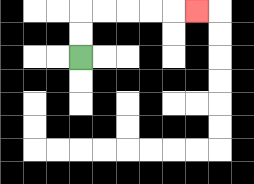{'start': '[3, 2]', 'end': '[8, 0]', 'path_directions': 'U,U,R,R,R,R,R', 'path_coordinates': '[[3, 2], [3, 1], [3, 0], [4, 0], [5, 0], [6, 0], [7, 0], [8, 0]]'}